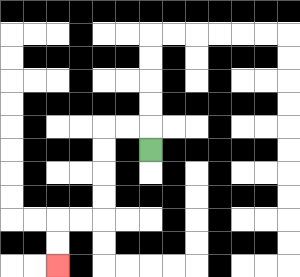{'start': '[6, 6]', 'end': '[2, 11]', 'path_directions': 'U,L,L,D,D,D,D,L,L,D,D', 'path_coordinates': '[[6, 6], [6, 5], [5, 5], [4, 5], [4, 6], [4, 7], [4, 8], [4, 9], [3, 9], [2, 9], [2, 10], [2, 11]]'}